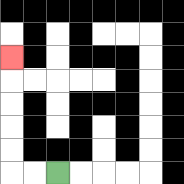{'start': '[2, 7]', 'end': '[0, 2]', 'path_directions': 'L,L,U,U,U,U,U', 'path_coordinates': '[[2, 7], [1, 7], [0, 7], [0, 6], [0, 5], [0, 4], [0, 3], [0, 2]]'}